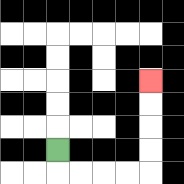{'start': '[2, 6]', 'end': '[6, 3]', 'path_directions': 'D,R,R,R,R,U,U,U,U', 'path_coordinates': '[[2, 6], [2, 7], [3, 7], [4, 7], [5, 7], [6, 7], [6, 6], [6, 5], [6, 4], [6, 3]]'}